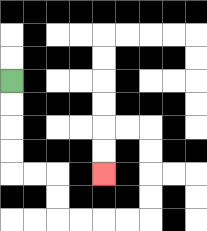{'start': '[0, 3]', 'end': '[4, 7]', 'path_directions': 'D,D,D,D,R,R,D,D,R,R,R,R,U,U,U,U,L,L,D,D', 'path_coordinates': '[[0, 3], [0, 4], [0, 5], [0, 6], [0, 7], [1, 7], [2, 7], [2, 8], [2, 9], [3, 9], [4, 9], [5, 9], [6, 9], [6, 8], [6, 7], [6, 6], [6, 5], [5, 5], [4, 5], [4, 6], [4, 7]]'}